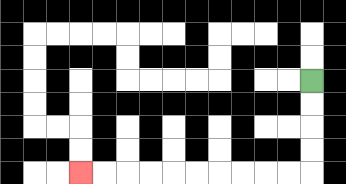{'start': '[13, 3]', 'end': '[3, 7]', 'path_directions': 'D,D,D,D,L,L,L,L,L,L,L,L,L,L', 'path_coordinates': '[[13, 3], [13, 4], [13, 5], [13, 6], [13, 7], [12, 7], [11, 7], [10, 7], [9, 7], [8, 7], [7, 7], [6, 7], [5, 7], [4, 7], [3, 7]]'}